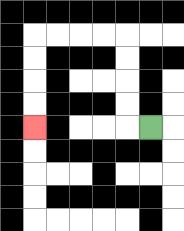{'start': '[6, 5]', 'end': '[1, 5]', 'path_directions': 'L,U,U,U,U,L,L,L,L,D,D,D,D', 'path_coordinates': '[[6, 5], [5, 5], [5, 4], [5, 3], [5, 2], [5, 1], [4, 1], [3, 1], [2, 1], [1, 1], [1, 2], [1, 3], [1, 4], [1, 5]]'}